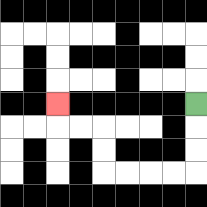{'start': '[8, 4]', 'end': '[2, 4]', 'path_directions': 'D,D,D,L,L,L,L,U,U,L,L,U', 'path_coordinates': '[[8, 4], [8, 5], [8, 6], [8, 7], [7, 7], [6, 7], [5, 7], [4, 7], [4, 6], [4, 5], [3, 5], [2, 5], [2, 4]]'}